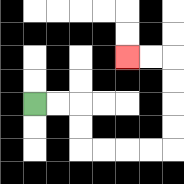{'start': '[1, 4]', 'end': '[5, 2]', 'path_directions': 'R,R,D,D,R,R,R,R,U,U,U,U,L,L', 'path_coordinates': '[[1, 4], [2, 4], [3, 4], [3, 5], [3, 6], [4, 6], [5, 6], [6, 6], [7, 6], [7, 5], [7, 4], [7, 3], [7, 2], [6, 2], [5, 2]]'}